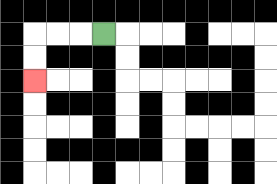{'start': '[4, 1]', 'end': '[1, 3]', 'path_directions': 'L,L,L,D,D', 'path_coordinates': '[[4, 1], [3, 1], [2, 1], [1, 1], [1, 2], [1, 3]]'}